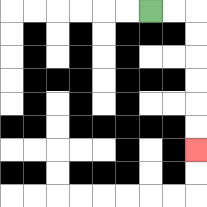{'start': '[6, 0]', 'end': '[8, 6]', 'path_directions': 'R,R,D,D,D,D,D,D', 'path_coordinates': '[[6, 0], [7, 0], [8, 0], [8, 1], [8, 2], [8, 3], [8, 4], [8, 5], [8, 6]]'}